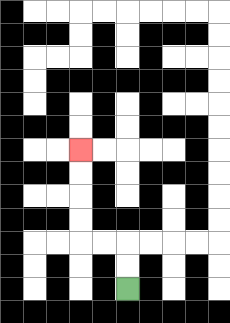{'start': '[5, 12]', 'end': '[3, 6]', 'path_directions': 'U,U,L,L,U,U,U,U', 'path_coordinates': '[[5, 12], [5, 11], [5, 10], [4, 10], [3, 10], [3, 9], [3, 8], [3, 7], [3, 6]]'}